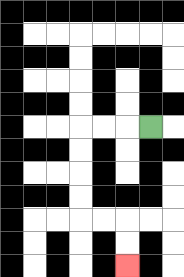{'start': '[6, 5]', 'end': '[5, 11]', 'path_directions': 'L,L,L,D,D,D,D,R,R,D,D', 'path_coordinates': '[[6, 5], [5, 5], [4, 5], [3, 5], [3, 6], [3, 7], [3, 8], [3, 9], [4, 9], [5, 9], [5, 10], [5, 11]]'}